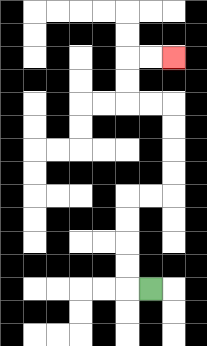{'start': '[6, 12]', 'end': '[7, 2]', 'path_directions': 'L,U,U,U,U,R,R,U,U,U,U,L,L,U,U,R,R', 'path_coordinates': '[[6, 12], [5, 12], [5, 11], [5, 10], [5, 9], [5, 8], [6, 8], [7, 8], [7, 7], [7, 6], [7, 5], [7, 4], [6, 4], [5, 4], [5, 3], [5, 2], [6, 2], [7, 2]]'}